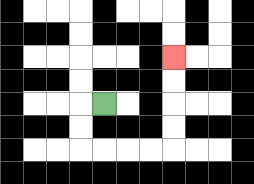{'start': '[4, 4]', 'end': '[7, 2]', 'path_directions': 'L,D,D,R,R,R,R,U,U,U,U', 'path_coordinates': '[[4, 4], [3, 4], [3, 5], [3, 6], [4, 6], [5, 6], [6, 6], [7, 6], [7, 5], [7, 4], [7, 3], [7, 2]]'}